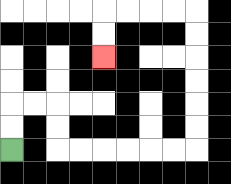{'start': '[0, 6]', 'end': '[4, 2]', 'path_directions': 'U,U,R,R,D,D,R,R,R,R,R,R,U,U,U,U,U,U,L,L,L,L,D,D', 'path_coordinates': '[[0, 6], [0, 5], [0, 4], [1, 4], [2, 4], [2, 5], [2, 6], [3, 6], [4, 6], [5, 6], [6, 6], [7, 6], [8, 6], [8, 5], [8, 4], [8, 3], [8, 2], [8, 1], [8, 0], [7, 0], [6, 0], [5, 0], [4, 0], [4, 1], [4, 2]]'}